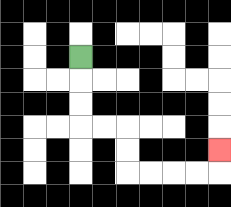{'start': '[3, 2]', 'end': '[9, 6]', 'path_directions': 'D,D,D,R,R,D,D,R,R,R,R,U', 'path_coordinates': '[[3, 2], [3, 3], [3, 4], [3, 5], [4, 5], [5, 5], [5, 6], [5, 7], [6, 7], [7, 7], [8, 7], [9, 7], [9, 6]]'}